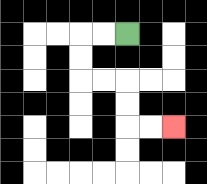{'start': '[5, 1]', 'end': '[7, 5]', 'path_directions': 'L,L,D,D,R,R,D,D,R,R', 'path_coordinates': '[[5, 1], [4, 1], [3, 1], [3, 2], [3, 3], [4, 3], [5, 3], [5, 4], [5, 5], [6, 5], [7, 5]]'}